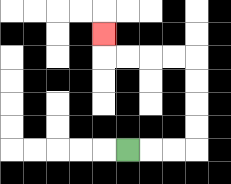{'start': '[5, 6]', 'end': '[4, 1]', 'path_directions': 'R,R,R,U,U,U,U,L,L,L,L,U', 'path_coordinates': '[[5, 6], [6, 6], [7, 6], [8, 6], [8, 5], [8, 4], [8, 3], [8, 2], [7, 2], [6, 2], [5, 2], [4, 2], [4, 1]]'}